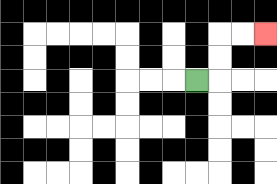{'start': '[8, 3]', 'end': '[11, 1]', 'path_directions': 'R,U,U,R,R', 'path_coordinates': '[[8, 3], [9, 3], [9, 2], [9, 1], [10, 1], [11, 1]]'}